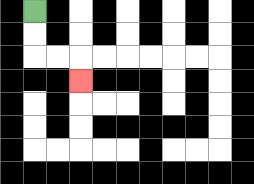{'start': '[1, 0]', 'end': '[3, 3]', 'path_directions': 'D,D,R,R,D', 'path_coordinates': '[[1, 0], [1, 1], [1, 2], [2, 2], [3, 2], [3, 3]]'}